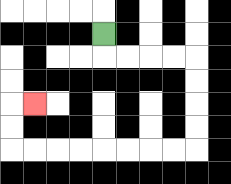{'start': '[4, 1]', 'end': '[1, 4]', 'path_directions': 'D,R,R,R,R,D,D,D,D,L,L,L,L,L,L,L,L,U,U,R', 'path_coordinates': '[[4, 1], [4, 2], [5, 2], [6, 2], [7, 2], [8, 2], [8, 3], [8, 4], [8, 5], [8, 6], [7, 6], [6, 6], [5, 6], [4, 6], [3, 6], [2, 6], [1, 6], [0, 6], [0, 5], [0, 4], [1, 4]]'}